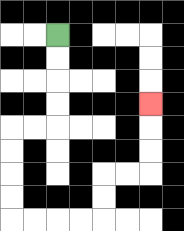{'start': '[2, 1]', 'end': '[6, 4]', 'path_directions': 'D,D,D,D,L,L,D,D,D,D,R,R,R,R,U,U,R,R,U,U,U', 'path_coordinates': '[[2, 1], [2, 2], [2, 3], [2, 4], [2, 5], [1, 5], [0, 5], [0, 6], [0, 7], [0, 8], [0, 9], [1, 9], [2, 9], [3, 9], [4, 9], [4, 8], [4, 7], [5, 7], [6, 7], [6, 6], [6, 5], [6, 4]]'}